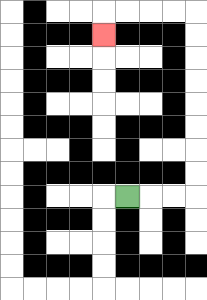{'start': '[5, 8]', 'end': '[4, 1]', 'path_directions': 'R,R,R,U,U,U,U,U,U,U,U,L,L,L,L,D', 'path_coordinates': '[[5, 8], [6, 8], [7, 8], [8, 8], [8, 7], [8, 6], [8, 5], [8, 4], [8, 3], [8, 2], [8, 1], [8, 0], [7, 0], [6, 0], [5, 0], [4, 0], [4, 1]]'}